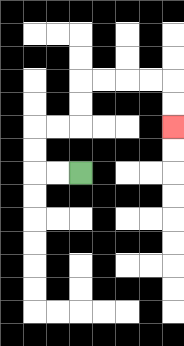{'start': '[3, 7]', 'end': '[7, 5]', 'path_directions': 'L,L,U,U,R,R,U,U,R,R,R,R,D,D', 'path_coordinates': '[[3, 7], [2, 7], [1, 7], [1, 6], [1, 5], [2, 5], [3, 5], [3, 4], [3, 3], [4, 3], [5, 3], [6, 3], [7, 3], [7, 4], [7, 5]]'}